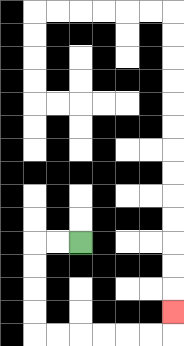{'start': '[3, 10]', 'end': '[7, 13]', 'path_directions': 'L,L,D,D,D,D,R,R,R,R,R,R,U', 'path_coordinates': '[[3, 10], [2, 10], [1, 10], [1, 11], [1, 12], [1, 13], [1, 14], [2, 14], [3, 14], [4, 14], [5, 14], [6, 14], [7, 14], [7, 13]]'}